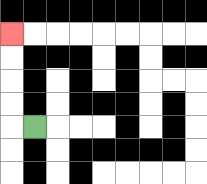{'start': '[1, 5]', 'end': '[0, 1]', 'path_directions': 'L,U,U,U,U', 'path_coordinates': '[[1, 5], [0, 5], [0, 4], [0, 3], [0, 2], [0, 1]]'}